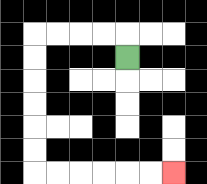{'start': '[5, 2]', 'end': '[7, 7]', 'path_directions': 'U,L,L,L,L,D,D,D,D,D,D,R,R,R,R,R,R', 'path_coordinates': '[[5, 2], [5, 1], [4, 1], [3, 1], [2, 1], [1, 1], [1, 2], [1, 3], [1, 4], [1, 5], [1, 6], [1, 7], [2, 7], [3, 7], [4, 7], [5, 7], [6, 7], [7, 7]]'}